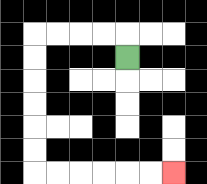{'start': '[5, 2]', 'end': '[7, 7]', 'path_directions': 'U,L,L,L,L,D,D,D,D,D,D,R,R,R,R,R,R', 'path_coordinates': '[[5, 2], [5, 1], [4, 1], [3, 1], [2, 1], [1, 1], [1, 2], [1, 3], [1, 4], [1, 5], [1, 6], [1, 7], [2, 7], [3, 7], [4, 7], [5, 7], [6, 7], [7, 7]]'}